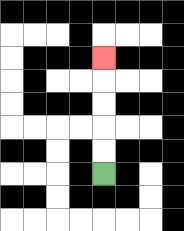{'start': '[4, 7]', 'end': '[4, 2]', 'path_directions': 'U,U,U,U,U', 'path_coordinates': '[[4, 7], [4, 6], [4, 5], [4, 4], [4, 3], [4, 2]]'}